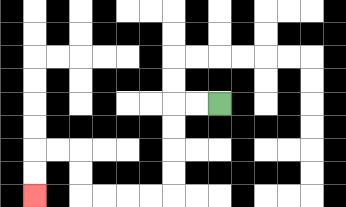{'start': '[9, 4]', 'end': '[1, 8]', 'path_directions': 'L,L,D,D,D,D,L,L,L,L,U,U,L,L,D,D', 'path_coordinates': '[[9, 4], [8, 4], [7, 4], [7, 5], [7, 6], [7, 7], [7, 8], [6, 8], [5, 8], [4, 8], [3, 8], [3, 7], [3, 6], [2, 6], [1, 6], [1, 7], [1, 8]]'}